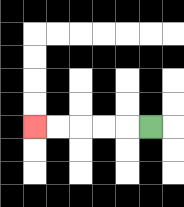{'start': '[6, 5]', 'end': '[1, 5]', 'path_directions': 'L,L,L,L,L', 'path_coordinates': '[[6, 5], [5, 5], [4, 5], [3, 5], [2, 5], [1, 5]]'}